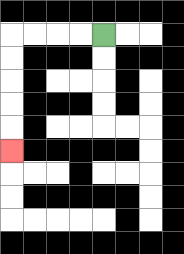{'start': '[4, 1]', 'end': '[0, 6]', 'path_directions': 'L,L,L,L,D,D,D,D,D', 'path_coordinates': '[[4, 1], [3, 1], [2, 1], [1, 1], [0, 1], [0, 2], [0, 3], [0, 4], [0, 5], [0, 6]]'}